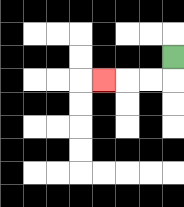{'start': '[7, 2]', 'end': '[4, 3]', 'path_directions': 'D,L,L,L', 'path_coordinates': '[[7, 2], [7, 3], [6, 3], [5, 3], [4, 3]]'}